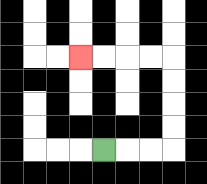{'start': '[4, 6]', 'end': '[3, 2]', 'path_directions': 'R,R,R,U,U,U,U,L,L,L,L', 'path_coordinates': '[[4, 6], [5, 6], [6, 6], [7, 6], [7, 5], [7, 4], [7, 3], [7, 2], [6, 2], [5, 2], [4, 2], [3, 2]]'}